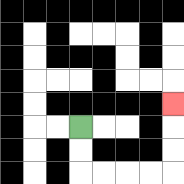{'start': '[3, 5]', 'end': '[7, 4]', 'path_directions': 'D,D,R,R,R,R,U,U,U', 'path_coordinates': '[[3, 5], [3, 6], [3, 7], [4, 7], [5, 7], [6, 7], [7, 7], [7, 6], [7, 5], [7, 4]]'}